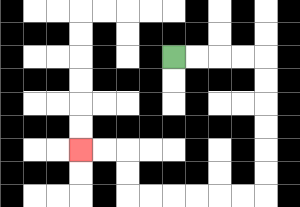{'start': '[7, 2]', 'end': '[3, 6]', 'path_directions': 'R,R,R,R,D,D,D,D,D,D,L,L,L,L,L,L,U,U,L,L', 'path_coordinates': '[[7, 2], [8, 2], [9, 2], [10, 2], [11, 2], [11, 3], [11, 4], [11, 5], [11, 6], [11, 7], [11, 8], [10, 8], [9, 8], [8, 8], [7, 8], [6, 8], [5, 8], [5, 7], [5, 6], [4, 6], [3, 6]]'}